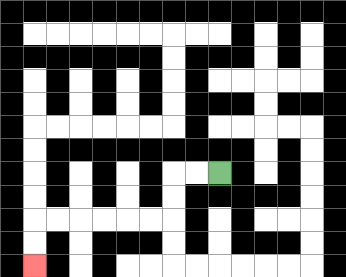{'start': '[9, 7]', 'end': '[1, 11]', 'path_directions': 'L,L,D,D,L,L,L,L,L,L,D,D', 'path_coordinates': '[[9, 7], [8, 7], [7, 7], [7, 8], [7, 9], [6, 9], [5, 9], [4, 9], [3, 9], [2, 9], [1, 9], [1, 10], [1, 11]]'}